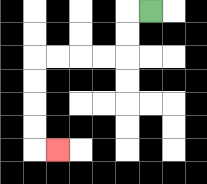{'start': '[6, 0]', 'end': '[2, 6]', 'path_directions': 'L,D,D,L,L,L,L,D,D,D,D,R', 'path_coordinates': '[[6, 0], [5, 0], [5, 1], [5, 2], [4, 2], [3, 2], [2, 2], [1, 2], [1, 3], [1, 4], [1, 5], [1, 6], [2, 6]]'}